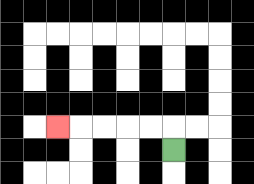{'start': '[7, 6]', 'end': '[2, 5]', 'path_directions': 'U,L,L,L,L,L', 'path_coordinates': '[[7, 6], [7, 5], [6, 5], [5, 5], [4, 5], [3, 5], [2, 5]]'}